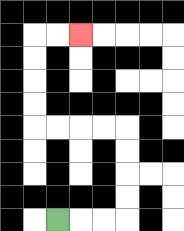{'start': '[2, 9]', 'end': '[3, 1]', 'path_directions': 'R,R,R,U,U,U,U,L,L,L,L,U,U,U,U,R,R', 'path_coordinates': '[[2, 9], [3, 9], [4, 9], [5, 9], [5, 8], [5, 7], [5, 6], [5, 5], [4, 5], [3, 5], [2, 5], [1, 5], [1, 4], [1, 3], [1, 2], [1, 1], [2, 1], [3, 1]]'}